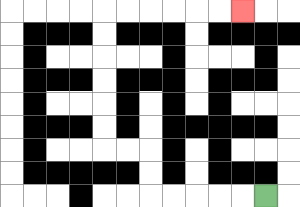{'start': '[11, 8]', 'end': '[10, 0]', 'path_directions': 'L,L,L,L,L,U,U,L,L,U,U,U,U,U,U,R,R,R,R,R,R', 'path_coordinates': '[[11, 8], [10, 8], [9, 8], [8, 8], [7, 8], [6, 8], [6, 7], [6, 6], [5, 6], [4, 6], [4, 5], [4, 4], [4, 3], [4, 2], [4, 1], [4, 0], [5, 0], [6, 0], [7, 0], [8, 0], [9, 0], [10, 0]]'}